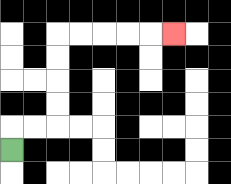{'start': '[0, 6]', 'end': '[7, 1]', 'path_directions': 'U,R,R,U,U,U,U,R,R,R,R,R', 'path_coordinates': '[[0, 6], [0, 5], [1, 5], [2, 5], [2, 4], [2, 3], [2, 2], [2, 1], [3, 1], [4, 1], [5, 1], [6, 1], [7, 1]]'}